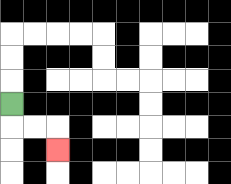{'start': '[0, 4]', 'end': '[2, 6]', 'path_directions': 'D,R,R,D', 'path_coordinates': '[[0, 4], [0, 5], [1, 5], [2, 5], [2, 6]]'}